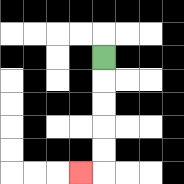{'start': '[4, 2]', 'end': '[3, 7]', 'path_directions': 'D,D,D,D,D,L', 'path_coordinates': '[[4, 2], [4, 3], [4, 4], [4, 5], [4, 6], [4, 7], [3, 7]]'}